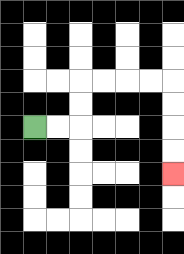{'start': '[1, 5]', 'end': '[7, 7]', 'path_directions': 'R,R,U,U,R,R,R,R,D,D,D,D', 'path_coordinates': '[[1, 5], [2, 5], [3, 5], [3, 4], [3, 3], [4, 3], [5, 3], [6, 3], [7, 3], [7, 4], [7, 5], [7, 6], [7, 7]]'}